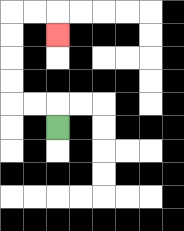{'start': '[2, 5]', 'end': '[2, 1]', 'path_directions': 'U,L,L,U,U,U,U,R,R,D', 'path_coordinates': '[[2, 5], [2, 4], [1, 4], [0, 4], [0, 3], [0, 2], [0, 1], [0, 0], [1, 0], [2, 0], [2, 1]]'}